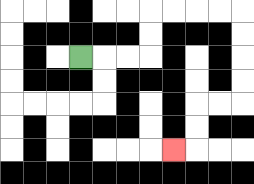{'start': '[3, 2]', 'end': '[7, 6]', 'path_directions': 'R,R,R,U,U,R,R,R,R,D,D,D,D,L,L,D,D,L', 'path_coordinates': '[[3, 2], [4, 2], [5, 2], [6, 2], [6, 1], [6, 0], [7, 0], [8, 0], [9, 0], [10, 0], [10, 1], [10, 2], [10, 3], [10, 4], [9, 4], [8, 4], [8, 5], [8, 6], [7, 6]]'}